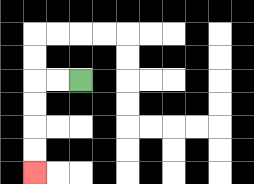{'start': '[3, 3]', 'end': '[1, 7]', 'path_directions': 'L,L,D,D,D,D', 'path_coordinates': '[[3, 3], [2, 3], [1, 3], [1, 4], [1, 5], [1, 6], [1, 7]]'}